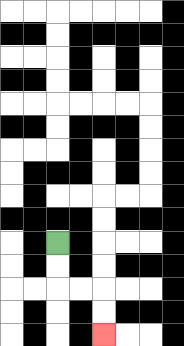{'start': '[2, 10]', 'end': '[4, 14]', 'path_directions': 'D,D,R,R,D,D', 'path_coordinates': '[[2, 10], [2, 11], [2, 12], [3, 12], [4, 12], [4, 13], [4, 14]]'}